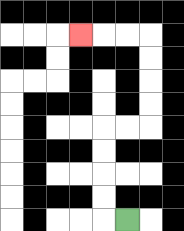{'start': '[5, 9]', 'end': '[3, 1]', 'path_directions': 'L,U,U,U,U,R,R,U,U,U,U,L,L,L', 'path_coordinates': '[[5, 9], [4, 9], [4, 8], [4, 7], [4, 6], [4, 5], [5, 5], [6, 5], [6, 4], [6, 3], [6, 2], [6, 1], [5, 1], [4, 1], [3, 1]]'}